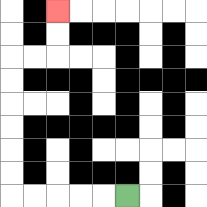{'start': '[5, 8]', 'end': '[2, 0]', 'path_directions': 'L,L,L,L,L,U,U,U,U,U,U,R,R,U,U', 'path_coordinates': '[[5, 8], [4, 8], [3, 8], [2, 8], [1, 8], [0, 8], [0, 7], [0, 6], [0, 5], [0, 4], [0, 3], [0, 2], [1, 2], [2, 2], [2, 1], [2, 0]]'}